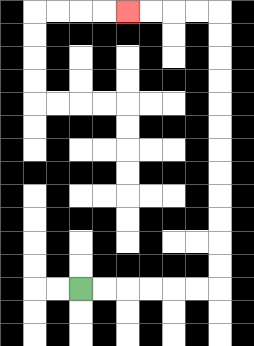{'start': '[3, 12]', 'end': '[5, 0]', 'path_directions': 'R,R,R,R,R,R,U,U,U,U,U,U,U,U,U,U,U,U,L,L,L,L', 'path_coordinates': '[[3, 12], [4, 12], [5, 12], [6, 12], [7, 12], [8, 12], [9, 12], [9, 11], [9, 10], [9, 9], [9, 8], [9, 7], [9, 6], [9, 5], [9, 4], [9, 3], [9, 2], [9, 1], [9, 0], [8, 0], [7, 0], [6, 0], [5, 0]]'}